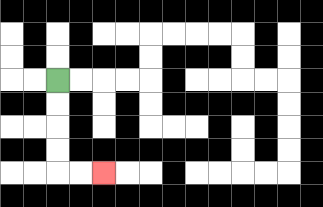{'start': '[2, 3]', 'end': '[4, 7]', 'path_directions': 'D,D,D,D,R,R', 'path_coordinates': '[[2, 3], [2, 4], [2, 5], [2, 6], [2, 7], [3, 7], [4, 7]]'}